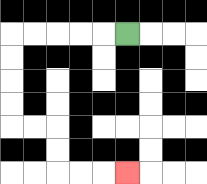{'start': '[5, 1]', 'end': '[5, 7]', 'path_directions': 'L,L,L,L,L,D,D,D,D,R,R,D,D,R,R,R', 'path_coordinates': '[[5, 1], [4, 1], [3, 1], [2, 1], [1, 1], [0, 1], [0, 2], [0, 3], [0, 4], [0, 5], [1, 5], [2, 5], [2, 6], [2, 7], [3, 7], [4, 7], [5, 7]]'}